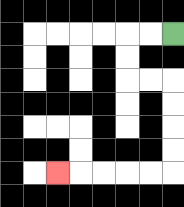{'start': '[7, 1]', 'end': '[2, 7]', 'path_directions': 'L,L,D,D,R,R,D,D,D,D,L,L,L,L,L', 'path_coordinates': '[[7, 1], [6, 1], [5, 1], [5, 2], [5, 3], [6, 3], [7, 3], [7, 4], [7, 5], [7, 6], [7, 7], [6, 7], [5, 7], [4, 7], [3, 7], [2, 7]]'}